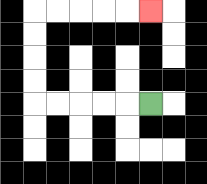{'start': '[6, 4]', 'end': '[6, 0]', 'path_directions': 'L,L,L,L,L,U,U,U,U,R,R,R,R,R', 'path_coordinates': '[[6, 4], [5, 4], [4, 4], [3, 4], [2, 4], [1, 4], [1, 3], [1, 2], [1, 1], [1, 0], [2, 0], [3, 0], [4, 0], [5, 0], [6, 0]]'}